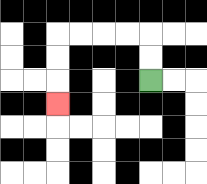{'start': '[6, 3]', 'end': '[2, 4]', 'path_directions': 'U,U,L,L,L,L,D,D,D', 'path_coordinates': '[[6, 3], [6, 2], [6, 1], [5, 1], [4, 1], [3, 1], [2, 1], [2, 2], [2, 3], [2, 4]]'}